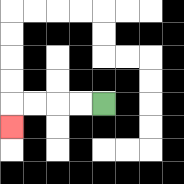{'start': '[4, 4]', 'end': '[0, 5]', 'path_directions': 'L,L,L,L,D', 'path_coordinates': '[[4, 4], [3, 4], [2, 4], [1, 4], [0, 4], [0, 5]]'}